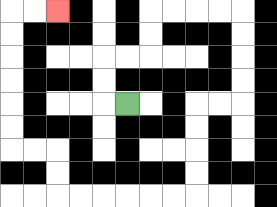{'start': '[5, 4]', 'end': '[2, 0]', 'path_directions': 'L,U,U,R,R,U,U,R,R,R,R,D,D,D,D,L,L,D,D,D,D,L,L,L,L,L,L,U,U,L,L,U,U,U,U,U,U,R,R', 'path_coordinates': '[[5, 4], [4, 4], [4, 3], [4, 2], [5, 2], [6, 2], [6, 1], [6, 0], [7, 0], [8, 0], [9, 0], [10, 0], [10, 1], [10, 2], [10, 3], [10, 4], [9, 4], [8, 4], [8, 5], [8, 6], [8, 7], [8, 8], [7, 8], [6, 8], [5, 8], [4, 8], [3, 8], [2, 8], [2, 7], [2, 6], [1, 6], [0, 6], [0, 5], [0, 4], [0, 3], [0, 2], [0, 1], [0, 0], [1, 0], [2, 0]]'}